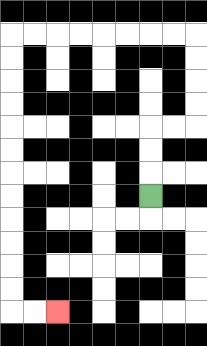{'start': '[6, 8]', 'end': '[2, 13]', 'path_directions': 'U,U,U,R,R,U,U,U,U,L,L,L,L,L,L,L,L,D,D,D,D,D,D,D,D,D,D,D,D,R,R', 'path_coordinates': '[[6, 8], [6, 7], [6, 6], [6, 5], [7, 5], [8, 5], [8, 4], [8, 3], [8, 2], [8, 1], [7, 1], [6, 1], [5, 1], [4, 1], [3, 1], [2, 1], [1, 1], [0, 1], [0, 2], [0, 3], [0, 4], [0, 5], [0, 6], [0, 7], [0, 8], [0, 9], [0, 10], [0, 11], [0, 12], [0, 13], [1, 13], [2, 13]]'}